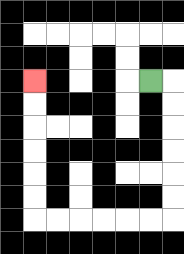{'start': '[6, 3]', 'end': '[1, 3]', 'path_directions': 'R,D,D,D,D,D,D,L,L,L,L,L,L,U,U,U,U,U,U', 'path_coordinates': '[[6, 3], [7, 3], [7, 4], [7, 5], [7, 6], [7, 7], [7, 8], [7, 9], [6, 9], [5, 9], [4, 9], [3, 9], [2, 9], [1, 9], [1, 8], [1, 7], [1, 6], [1, 5], [1, 4], [1, 3]]'}